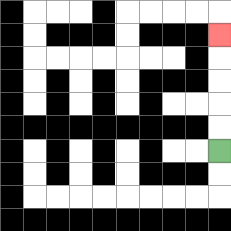{'start': '[9, 6]', 'end': '[9, 1]', 'path_directions': 'U,U,U,U,U', 'path_coordinates': '[[9, 6], [9, 5], [9, 4], [9, 3], [9, 2], [9, 1]]'}